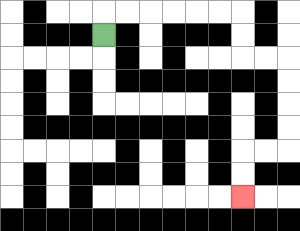{'start': '[4, 1]', 'end': '[10, 8]', 'path_directions': 'U,R,R,R,R,R,R,D,D,R,R,D,D,D,D,L,L,D,D', 'path_coordinates': '[[4, 1], [4, 0], [5, 0], [6, 0], [7, 0], [8, 0], [9, 0], [10, 0], [10, 1], [10, 2], [11, 2], [12, 2], [12, 3], [12, 4], [12, 5], [12, 6], [11, 6], [10, 6], [10, 7], [10, 8]]'}